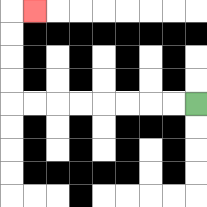{'start': '[8, 4]', 'end': '[1, 0]', 'path_directions': 'L,L,L,L,L,L,L,L,U,U,U,U,R', 'path_coordinates': '[[8, 4], [7, 4], [6, 4], [5, 4], [4, 4], [3, 4], [2, 4], [1, 4], [0, 4], [0, 3], [0, 2], [0, 1], [0, 0], [1, 0]]'}